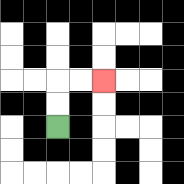{'start': '[2, 5]', 'end': '[4, 3]', 'path_directions': 'U,U,R,R', 'path_coordinates': '[[2, 5], [2, 4], [2, 3], [3, 3], [4, 3]]'}